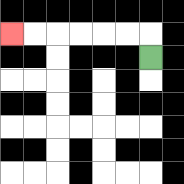{'start': '[6, 2]', 'end': '[0, 1]', 'path_directions': 'U,L,L,L,L,L,L', 'path_coordinates': '[[6, 2], [6, 1], [5, 1], [4, 1], [3, 1], [2, 1], [1, 1], [0, 1]]'}